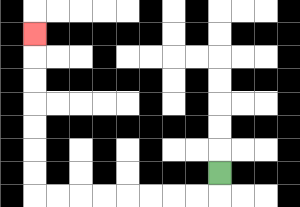{'start': '[9, 7]', 'end': '[1, 1]', 'path_directions': 'D,L,L,L,L,L,L,L,L,U,U,U,U,U,U,U', 'path_coordinates': '[[9, 7], [9, 8], [8, 8], [7, 8], [6, 8], [5, 8], [4, 8], [3, 8], [2, 8], [1, 8], [1, 7], [1, 6], [1, 5], [1, 4], [1, 3], [1, 2], [1, 1]]'}